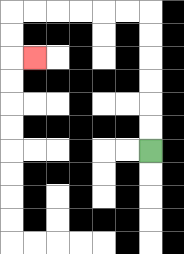{'start': '[6, 6]', 'end': '[1, 2]', 'path_directions': 'U,U,U,U,U,U,L,L,L,L,L,L,D,D,R', 'path_coordinates': '[[6, 6], [6, 5], [6, 4], [6, 3], [6, 2], [6, 1], [6, 0], [5, 0], [4, 0], [3, 0], [2, 0], [1, 0], [0, 0], [0, 1], [0, 2], [1, 2]]'}